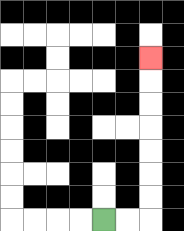{'start': '[4, 9]', 'end': '[6, 2]', 'path_directions': 'R,R,U,U,U,U,U,U,U', 'path_coordinates': '[[4, 9], [5, 9], [6, 9], [6, 8], [6, 7], [6, 6], [6, 5], [6, 4], [6, 3], [6, 2]]'}